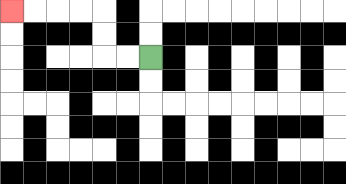{'start': '[6, 2]', 'end': '[0, 0]', 'path_directions': 'L,L,U,U,L,L,L,L', 'path_coordinates': '[[6, 2], [5, 2], [4, 2], [4, 1], [4, 0], [3, 0], [2, 0], [1, 0], [0, 0]]'}